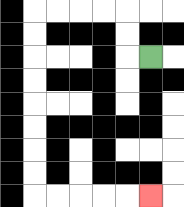{'start': '[6, 2]', 'end': '[6, 8]', 'path_directions': 'L,U,U,L,L,L,L,D,D,D,D,D,D,D,D,R,R,R,R,R', 'path_coordinates': '[[6, 2], [5, 2], [5, 1], [5, 0], [4, 0], [3, 0], [2, 0], [1, 0], [1, 1], [1, 2], [1, 3], [1, 4], [1, 5], [1, 6], [1, 7], [1, 8], [2, 8], [3, 8], [4, 8], [5, 8], [6, 8]]'}